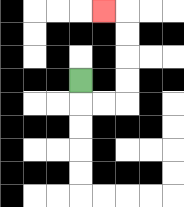{'start': '[3, 3]', 'end': '[4, 0]', 'path_directions': 'D,R,R,U,U,U,U,L', 'path_coordinates': '[[3, 3], [3, 4], [4, 4], [5, 4], [5, 3], [5, 2], [5, 1], [5, 0], [4, 0]]'}